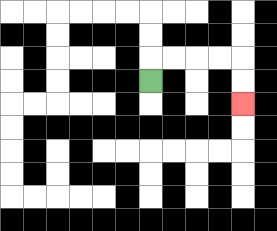{'start': '[6, 3]', 'end': '[10, 4]', 'path_directions': 'U,R,R,R,R,D,D', 'path_coordinates': '[[6, 3], [6, 2], [7, 2], [8, 2], [9, 2], [10, 2], [10, 3], [10, 4]]'}